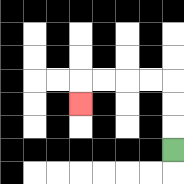{'start': '[7, 6]', 'end': '[3, 4]', 'path_directions': 'U,U,U,L,L,L,L,D', 'path_coordinates': '[[7, 6], [7, 5], [7, 4], [7, 3], [6, 3], [5, 3], [4, 3], [3, 3], [3, 4]]'}